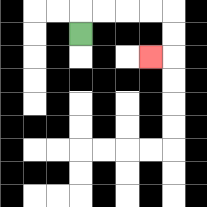{'start': '[3, 1]', 'end': '[6, 2]', 'path_directions': 'U,R,R,R,R,D,D,L', 'path_coordinates': '[[3, 1], [3, 0], [4, 0], [5, 0], [6, 0], [7, 0], [7, 1], [7, 2], [6, 2]]'}